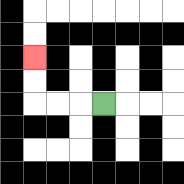{'start': '[4, 4]', 'end': '[1, 2]', 'path_directions': 'L,L,L,U,U', 'path_coordinates': '[[4, 4], [3, 4], [2, 4], [1, 4], [1, 3], [1, 2]]'}